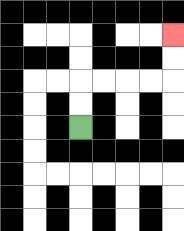{'start': '[3, 5]', 'end': '[7, 1]', 'path_directions': 'U,U,R,R,R,R,U,U', 'path_coordinates': '[[3, 5], [3, 4], [3, 3], [4, 3], [5, 3], [6, 3], [7, 3], [7, 2], [7, 1]]'}